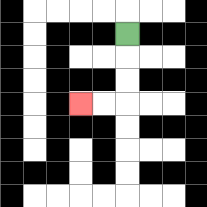{'start': '[5, 1]', 'end': '[3, 4]', 'path_directions': 'D,D,D,L,L', 'path_coordinates': '[[5, 1], [5, 2], [5, 3], [5, 4], [4, 4], [3, 4]]'}